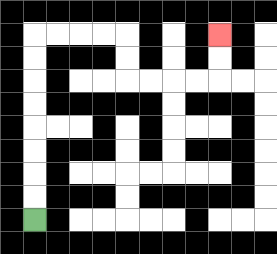{'start': '[1, 9]', 'end': '[9, 1]', 'path_directions': 'U,U,U,U,U,U,U,U,R,R,R,R,D,D,R,R,R,R,U,U', 'path_coordinates': '[[1, 9], [1, 8], [1, 7], [1, 6], [1, 5], [1, 4], [1, 3], [1, 2], [1, 1], [2, 1], [3, 1], [4, 1], [5, 1], [5, 2], [5, 3], [6, 3], [7, 3], [8, 3], [9, 3], [9, 2], [9, 1]]'}